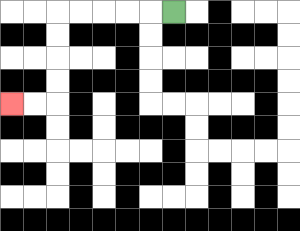{'start': '[7, 0]', 'end': '[0, 4]', 'path_directions': 'L,L,L,L,L,D,D,D,D,L,L', 'path_coordinates': '[[7, 0], [6, 0], [5, 0], [4, 0], [3, 0], [2, 0], [2, 1], [2, 2], [2, 3], [2, 4], [1, 4], [0, 4]]'}